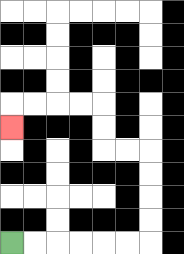{'start': '[0, 10]', 'end': '[0, 5]', 'path_directions': 'R,R,R,R,R,R,U,U,U,U,L,L,U,U,L,L,L,L,D', 'path_coordinates': '[[0, 10], [1, 10], [2, 10], [3, 10], [4, 10], [5, 10], [6, 10], [6, 9], [6, 8], [6, 7], [6, 6], [5, 6], [4, 6], [4, 5], [4, 4], [3, 4], [2, 4], [1, 4], [0, 4], [0, 5]]'}